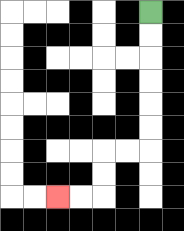{'start': '[6, 0]', 'end': '[2, 8]', 'path_directions': 'D,D,D,D,D,D,L,L,D,D,L,L', 'path_coordinates': '[[6, 0], [6, 1], [6, 2], [6, 3], [6, 4], [6, 5], [6, 6], [5, 6], [4, 6], [4, 7], [4, 8], [3, 8], [2, 8]]'}